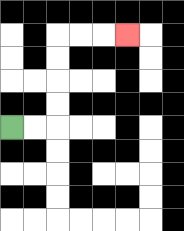{'start': '[0, 5]', 'end': '[5, 1]', 'path_directions': 'R,R,U,U,U,U,R,R,R', 'path_coordinates': '[[0, 5], [1, 5], [2, 5], [2, 4], [2, 3], [2, 2], [2, 1], [3, 1], [4, 1], [5, 1]]'}